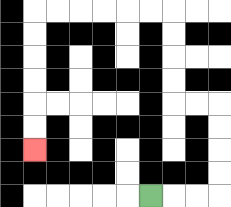{'start': '[6, 8]', 'end': '[1, 6]', 'path_directions': 'R,R,R,U,U,U,U,L,L,U,U,U,U,L,L,L,L,L,L,D,D,D,D,D,D', 'path_coordinates': '[[6, 8], [7, 8], [8, 8], [9, 8], [9, 7], [9, 6], [9, 5], [9, 4], [8, 4], [7, 4], [7, 3], [7, 2], [7, 1], [7, 0], [6, 0], [5, 0], [4, 0], [3, 0], [2, 0], [1, 0], [1, 1], [1, 2], [1, 3], [1, 4], [1, 5], [1, 6]]'}